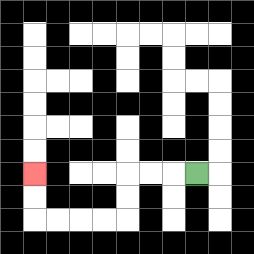{'start': '[8, 7]', 'end': '[1, 7]', 'path_directions': 'L,L,L,D,D,L,L,L,L,U,U', 'path_coordinates': '[[8, 7], [7, 7], [6, 7], [5, 7], [5, 8], [5, 9], [4, 9], [3, 9], [2, 9], [1, 9], [1, 8], [1, 7]]'}